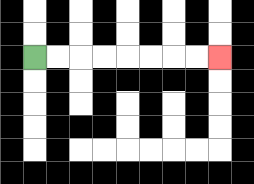{'start': '[1, 2]', 'end': '[9, 2]', 'path_directions': 'R,R,R,R,R,R,R,R', 'path_coordinates': '[[1, 2], [2, 2], [3, 2], [4, 2], [5, 2], [6, 2], [7, 2], [8, 2], [9, 2]]'}